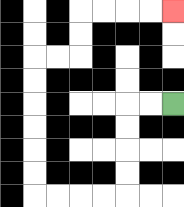{'start': '[7, 4]', 'end': '[7, 0]', 'path_directions': 'L,L,D,D,D,D,L,L,L,L,U,U,U,U,U,U,R,R,U,U,R,R,R,R', 'path_coordinates': '[[7, 4], [6, 4], [5, 4], [5, 5], [5, 6], [5, 7], [5, 8], [4, 8], [3, 8], [2, 8], [1, 8], [1, 7], [1, 6], [1, 5], [1, 4], [1, 3], [1, 2], [2, 2], [3, 2], [3, 1], [3, 0], [4, 0], [5, 0], [6, 0], [7, 0]]'}